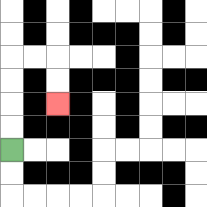{'start': '[0, 6]', 'end': '[2, 4]', 'path_directions': 'U,U,U,U,R,R,D,D', 'path_coordinates': '[[0, 6], [0, 5], [0, 4], [0, 3], [0, 2], [1, 2], [2, 2], [2, 3], [2, 4]]'}